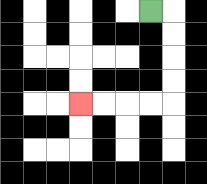{'start': '[6, 0]', 'end': '[3, 4]', 'path_directions': 'R,D,D,D,D,L,L,L,L', 'path_coordinates': '[[6, 0], [7, 0], [7, 1], [7, 2], [7, 3], [7, 4], [6, 4], [5, 4], [4, 4], [3, 4]]'}